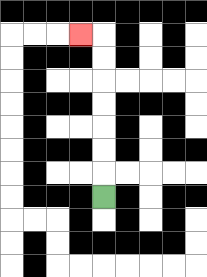{'start': '[4, 8]', 'end': '[3, 1]', 'path_directions': 'U,U,U,U,U,U,U,L', 'path_coordinates': '[[4, 8], [4, 7], [4, 6], [4, 5], [4, 4], [4, 3], [4, 2], [4, 1], [3, 1]]'}